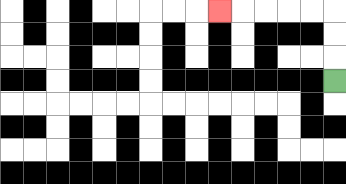{'start': '[14, 3]', 'end': '[9, 0]', 'path_directions': 'U,U,U,L,L,L,L,L', 'path_coordinates': '[[14, 3], [14, 2], [14, 1], [14, 0], [13, 0], [12, 0], [11, 0], [10, 0], [9, 0]]'}